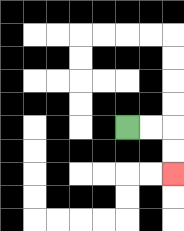{'start': '[5, 5]', 'end': '[7, 7]', 'path_directions': 'R,R,D,D', 'path_coordinates': '[[5, 5], [6, 5], [7, 5], [7, 6], [7, 7]]'}